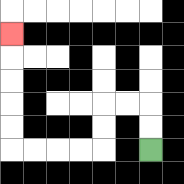{'start': '[6, 6]', 'end': '[0, 1]', 'path_directions': 'U,U,L,L,D,D,L,L,L,L,U,U,U,U,U', 'path_coordinates': '[[6, 6], [6, 5], [6, 4], [5, 4], [4, 4], [4, 5], [4, 6], [3, 6], [2, 6], [1, 6], [0, 6], [0, 5], [0, 4], [0, 3], [0, 2], [0, 1]]'}